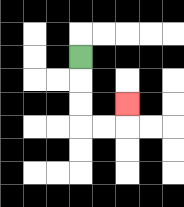{'start': '[3, 2]', 'end': '[5, 4]', 'path_directions': 'D,D,D,R,R,U', 'path_coordinates': '[[3, 2], [3, 3], [3, 4], [3, 5], [4, 5], [5, 5], [5, 4]]'}